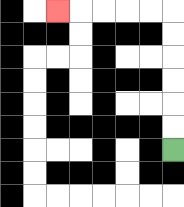{'start': '[7, 6]', 'end': '[2, 0]', 'path_directions': 'U,U,U,U,U,U,L,L,L,L,L', 'path_coordinates': '[[7, 6], [7, 5], [7, 4], [7, 3], [7, 2], [7, 1], [7, 0], [6, 0], [5, 0], [4, 0], [3, 0], [2, 0]]'}